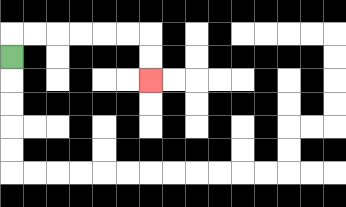{'start': '[0, 2]', 'end': '[6, 3]', 'path_directions': 'U,R,R,R,R,R,R,D,D', 'path_coordinates': '[[0, 2], [0, 1], [1, 1], [2, 1], [3, 1], [4, 1], [5, 1], [6, 1], [6, 2], [6, 3]]'}